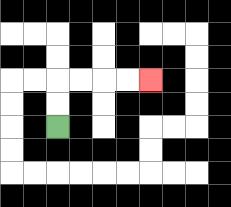{'start': '[2, 5]', 'end': '[6, 3]', 'path_directions': 'U,U,R,R,R,R', 'path_coordinates': '[[2, 5], [2, 4], [2, 3], [3, 3], [4, 3], [5, 3], [6, 3]]'}